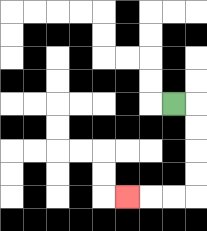{'start': '[7, 4]', 'end': '[5, 8]', 'path_directions': 'R,D,D,D,D,L,L,L', 'path_coordinates': '[[7, 4], [8, 4], [8, 5], [8, 6], [8, 7], [8, 8], [7, 8], [6, 8], [5, 8]]'}